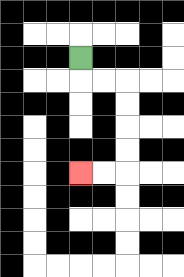{'start': '[3, 2]', 'end': '[3, 7]', 'path_directions': 'D,R,R,D,D,D,D,L,L', 'path_coordinates': '[[3, 2], [3, 3], [4, 3], [5, 3], [5, 4], [5, 5], [5, 6], [5, 7], [4, 7], [3, 7]]'}